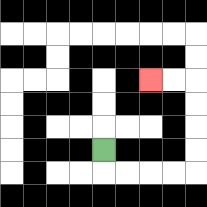{'start': '[4, 6]', 'end': '[6, 3]', 'path_directions': 'D,R,R,R,R,U,U,U,U,L,L', 'path_coordinates': '[[4, 6], [4, 7], [5, 7], [6, 7], [7, 7], [8, 7], [8, 6], [8, 5], [8, 4], [8, 3], [7, 3], [6, 3]]'}